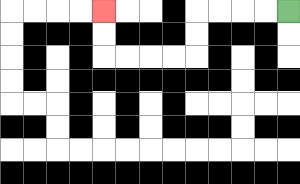{'start': '[12, 0]', 'end': '[4, 0]', 'path_directions': 'L,L,L,L,D,D,L,L,L,L,U,U', 'path_coordinates': '[[12, 0], [11, 0], [10, 0], [9, 0], [8, 0], [8, 1], [8, 2], [7, 2], [6, 2], [5, 2], [4, 2], [4, 1], [4, 0]]'}